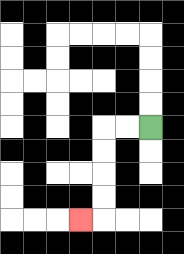{'start': '[6, 5]', 'end': '[3, 9]', 'path_directions': 'L,L,D,D,D,D,L', 'path_coordinates': '[[6, 5], [5, 5], [4, 5], [4, 6], [4, 7], [4, 8], [4, 9], [3, 9]]'}